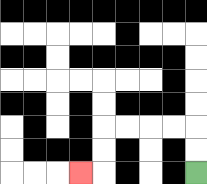{'start': '[8, 7]', 'end': '[3, 7]', 'path_directions': 'U,U,L,L,L,L,D,D,L', 'path_coordinates': '[[8, 7], [8, 6], [8, 5], [7, 5], [6, 5], [5, 5], [4, 5], [4, 6], [4, 7], [3, 7]]'}